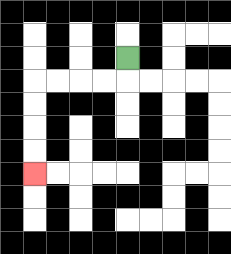{'start': '[5, 2]', 'end': '[1, 7]', 'path_directions': 'D,L,L,L,L,D,D,D,D', 'path_coordinates': '[[5, 2], [5, 3], [4, 3], [3, 3], [2, 3], [1, 3], [1, 4], [1, 5], [1, 6], [1, 7]]'}